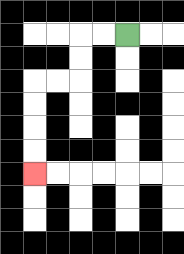{'start': '[5, 1]', 'end': '[1, 7]', 'path_directions': 'L,L,D,D,L,L,D,D,D,D', 'path_coordinates': '[[5, 1], [4, 1], [3, 1], [3, 2], [3, 3], [2, 3], [1, 3], [1, 4], [1, 5], [1, 6], [1, 7]]'}